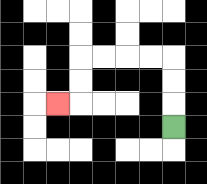{'start': '[7, 5]', 'end': '[2, 4]', 'path_directions': 'U,U,U,L,L,L,L,D,D,L', 'path_coordinates': '[[7, 5], [7, 4], [7, 3], [7, 2], [6, 2], [5, 2], [4, 2], [3, 2], [3, 3], [3, 4], [2, 4]]'}